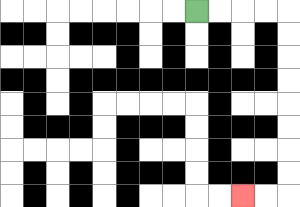{'start': '[8, 0]', 'end': '[10, 8]', 'path_directions': 'R,R,R,R,D,D,D,D,D,D,D,D,L,L', 'path_coordinates': '[[8, 0], [9, 0], [10, 0], [11, 0], [12, 0], [12, 1], [12, 2], [12, 3], [12, 4], [12, 5], [12, 6], [12, 7], [12, 8], [11, 8], [10, 8]]'}